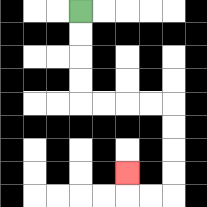{'start': '[3, 0]', 'end': '[5, 7]', 'path_directions': 'D,D,D,D,R,R,R,R,D,D,D,D,L,L,U', 'path_coordinates': '[[3, 0], [3, 1], [3, 2], [3, 3], [3, 4], [4, 4], [5, 4], [6, 4], [7, 4], [7, 5], [7, 6], [7, 7], [7, 8], [6, 8], [5, 8], [5, 7]]'}